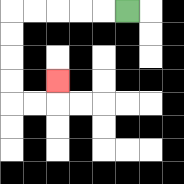{'start': '[5, 0]', 'end': '[2, 3]', 'path_directions': 'L,L,L,L,L,D,D,D,D,R,R,U', 'path_coordinates': '[[5, 0], [4, 0], [3, 0], [2, 0], [1, 0], [0, 0], [0, 1], [0, 2], [0, 3], [0, 4], [1, 4], [2, 4], [2, 3]]'}